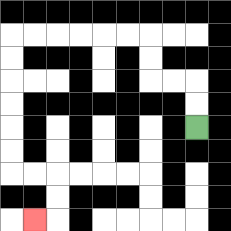{'start': '[8, 5]', 'end': '[1, 9]', 'path_directions': 'U,U,L,L,U,U,L,L,L,L,L,L,D,D,D,D,D,D,R,R,D,D,L', 'path_coordinates': '[[8, 5], [8, 4], [8, 3], [7, 3], [6, 3], [6, 2], [6, 1], [5, 1], [4, 1], [3, 1], [2, 1], [1, 1], [0, 1], [0, 2], [0, 3], [0, 4], [0, 5], [0, 6], [0, 7], [1, 7], [2, 7], [2, 8], [2, 9], [1, 9]]'}